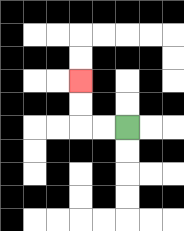{'start': '[5, 5]', 'end': '[3, 3]', 'path_directions': 'L,L,U,U', 'path_coordinates': '[[5, 5], [4, 5], [3, 5], [3, 4], [3, 3]]'}